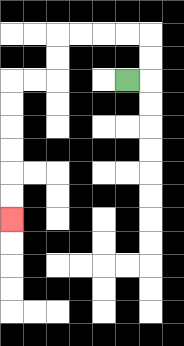{'start': '[5, 3]', 'end': '[0, 9]', 'path_directions': 'R,U,U,L,L,L,L,D,D,L,L,D,D,D,D,D,D', 'path_coordinates': '[[5, 3], [6, 3], [6, 2], [6, 1], [5, 1], [4, 1], [3, 1], [2, 1], [2, 2], [2, 3], [1, 3], [0, 3], [0, 4], [0, 5], [0, 6], [0, 7], [0, 8], [0, 9]]'}